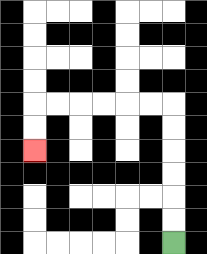{'start': '[7, 10]', 'end': '[1, 6]', 'path_directions': 'U,U,U,U,U,U,L,L,L,L,L,L,D,D', 'path_coordinates': '[[7, 10], [7, 9], [7, 8], [7, 7], [7, 6], [7, 5], [7, 4], [6, 4], [5, 4], [4, 4], [3, 4], [2, 4], [1, 4], [1, 5], [1, 6]]'}